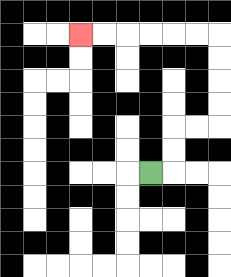{'start': '[6, 7]', 'end': '[3, 1]', 'path_directions': 'R,U,U,R,R,U,U,U,U,L,L,L,L,L,L', 'path_coordinates': '[[6, 7], [7, 7], [7, 6], [7, 5], [8, 5], [9, 5], [9, 4], [9, 3], [9, 2], [9, 1], [8, 1], [7, 1], [6, 1], [5, 1], [4, 1], [3, 1]]'}